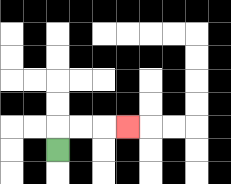{'start': '[2, 6]', 'end': '[5, 5]', 'path_directions': 'U,R,R,R', 'path_coordinates': '[[2, 6], [2, 5], [3, 5], [4, 5], [5, 5]]'}